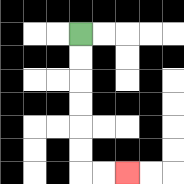{'start': '[3, 1]', 'end': '[5, 7]', 'path_directions': 'D,D,D,D,D,D,R,R', 'path_coordinates': '[[3, 1], [3, 2], [3, 3], [3, 4], [3, 5], [3, 6], [3, 7], [4, 7], [5, 7]]'}